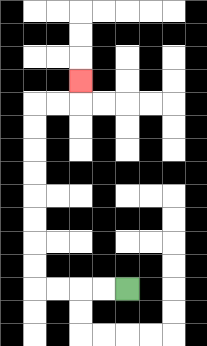{'start': '[5, 12]', 'end': '[3, 3]', 'path_directions': 'L,L,L,L,U,U,U,U,U,U,U,U,R,R,U', 'path_coordinates': '[[5, 12], [4, 12], [3, 12], [2, 12], [1, 12], [1, 11], [1, 10], [1, 9], [1, 8], [1, 7], [1, 6], [1, 5], [1, 4], [2, 4], [3, 4], [3, 3]]'}